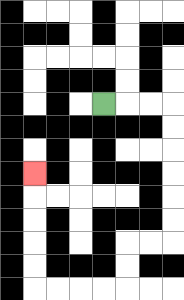{'start': '[4, 4]', 'end': '[1, 7]', 'path_directions': 'R,R,R,D,D,D,D,D,D,L,L,D,D,L,L,L,L,U,U,U,U,U', 'path_coordinates': '[[4, 4], [5, 4], [6, 4], [7, 4], [7, 5], [7, 6], [7, 7], [7, 8], [7, 9], [7, 10], [6, 10], [5, 10], [5, 11], [5, 12], [4, 12], [3, 12], [2, 12], [1, 12], [1, 11], [1, 10], [1, 9], [1, 8], [1, 7]]'}